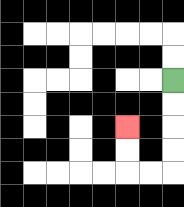{'start': '[7, 3]', 'end': '[5, 5]', 'path_directions': 'D,D,D,D,L,L,U,U', 'path_coordinates': '[[7, 3], [7, 4], [7, 5], [7, 6], [7, 7], [6, 7], [5, 7], [5, 6], [5, 5]]'}